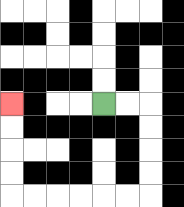{'start': '[4, 4]', 'end': '[0, 4]', 'path_directions': 'R,R,D,D,D,D,L,L,L,L,L,L,U,U,U,U', 'path_coordinates': '[[4, 4], [5, 4], [6, 4], [6, 5], [6, 6], [6, 7], [6, 8], [5, 8], [4, 8], [3, 8], [2, 8], [1, 8], [0, 8], [0, 7], [0, 6], [0, 5], [0, 4]]'}